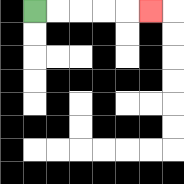{'start': '[1, 0]', 'end': '[6, 0]', 'path_directions': 'R,R,R,R,R', 'path_coordinates': '[[1, 0], [2, 0], [3, 0], [4, 0], [5, 0], [6, 0]]'}